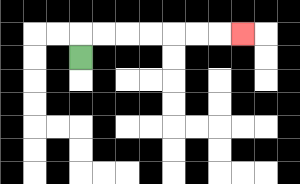{'start': '[3, 2]', 'end': '[10, 1]', 'path_directions': 'U,R,R,R,R,R,R,R', 'path_coordinates': '[[3, 2], [3, 1], [4, 1], [5, 1], [6, 1], [7, 1], [8, 1], [9, 1], [10, 1]]'}